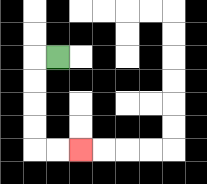{'start': '[2, 2]', 'end': '[3, 6]', 'path_directions': 'L,D,D,D,D,R,R', 'path_coordinates': '[[2, 2], [1, 2], [1, 3], [1, 4], [1, 5], [1, 6], [2, 6], [3, 6]]'}